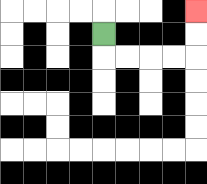{'start': '[4, 1]', 'end': '[8, 0]', 'path_directions': 'D,R,R,R,R,U,U', 'path_coordinates': '[[4, 1], [4, 2], [5, 2], [6, 2], [7, 2], [8, 2], [8, 1], [8, 0]]'}